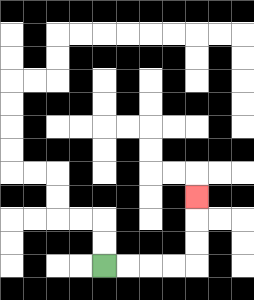{'start': '[4, 11]', 'end': '[8, 8]', 'path_directions': 'R,R,R,R,U,U,U', 'path_coordinates': '[[4, 11], [5, 11], [6, 11], [7, 11], [8, 11], [8, 10], [8, 9], [8, 8]]'}